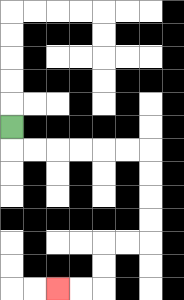{'start': '[0, 5]', 'end': '[2, 12]', 'path_directions': 'D,R,R,R,R,R,R,D,D,D,D,L,L,D,D,L,L', 'path_coordinates': '[[0, 5], [0, 6], [1, 6], [2, 6], [3, 6], [4, 6], [5, 6], [6, 6], [6, 7], [6, 8], [6, 9], [6, 10], [5, 10], [4, 10], [4, 11], [4, 12], [3, 12], [2, 12]]'}